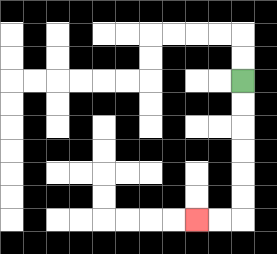{'start': '[10, 3]', 'end': '[8, 9]', 'path_directions': 'D,D,D,D,D,D,L,L', 'path_coordinates': '[[10, 3], [10, 4], [10, 5], [10, 6], [10, 7], [10, 8], [10, 9], [9, 9], [8, 9]]'}